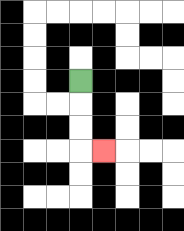{'start': '[3, 3]', 'end': '[4, 6]', 'path_directions': 'D,D,D,R', 'path_coordinates': '[[3, 3], [3, 4], [3, 5], [3, 6], [4, 6]]'}